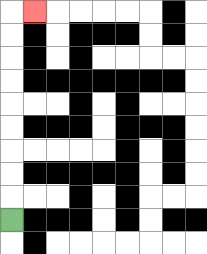{'start': '[0, 9]', 'end': '[1, 0]', 'path_directions': 'U,U,U,U,U,U,U,U,U,R', 'path_coordinates': '[[0, 9], [0, 8], [0, 7], [0, 6], [0, 5], [0, 4], [0, 3], [0, 2], [0, 1], [0, 0], [1, 0]]'}